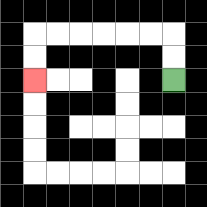{'start': '[7, 3]', 'end': '[1, 3]', 'path_directions': 'U,U,L,L,L,L,L,L,D,D', 'path_coordinates': '[[7, 3], [7, 2], [7, 1], [6, 1], [5, 1], [4, 1], [3, 1], [2, 1], [1, 1], [1, 2], [1, 3]]'}